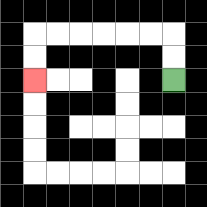{'start': '[7, 3]', 'end': '[1, 3]', 'path_directions': 'U,U,L,L,L,L,L,L,D,D', 'path_coordinates': '[[7, 3], [7, 2], [7, 1], [6, 1], [5, 1], [4, 1], [3, 1], [2, 1], [1, 1], [1, 2], [1, 3]]'}